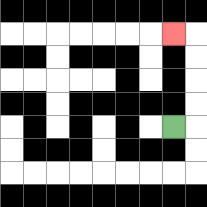{'start': '[7, 5]', 'end': '[7, 1]', 'path_directions': 'R,U,U,U,U,L', 'path_coordinates': '[[7, 5], [8, 5], [8, 4], [8, 3], [8, 2], [8, 1], [7, 1]]'}